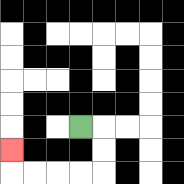{'start': '[3, 5]', 'end': '[0, 6]', 'path_directions': 'R,D,D,L,L,L,L,U', 'path_coordinates': '[[3, 5], [4, 5], [4, 6], [4, 7], [3, 7], [2, 7], [1, 7], [0, 7], [0, 6]]'}